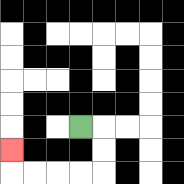{'start': '[3, 5]', 'end': '[0, 6]', 'path_directions': 'R,D,D,L,L,L,L,U', 'path_coordinates': '[[3, 5], [4, 5], [4, 6], [4, 7], [3, 7], [2, 7], [1, 7], [0, 7], [0, 6]]'}